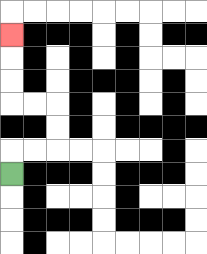{'start': '[0, 7]', 'end': '[0, 1]', 'path_directions': 'U,R,R,U,U,L,L,U,U,U', 'path_coordinates': '[[0, 7], [0, 6], [1, 6], [2, 6], [2, 5], [2, 4], [1, 4], [0, 4], [0, 3], [0, 2], [0, 1]]'}